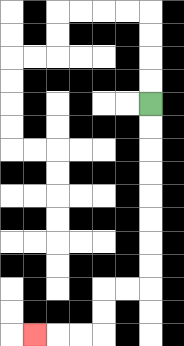{'start': '[6, 4]', 'end': '[1, 14]', 'path_directions': 'D,D,D,D,D,D,D,D,L,L,D,D,L,L,L', 'path_coordinates': '[[6, 4], [6, 5], [6, 6], [6, 7], [6, 8], [6, 9], [6, 10], [6, 11], [6, 12], [5, 12], [4, 12], [4, 13], [4, 14], [3, 14], [2, 14], [1, 14]]'}